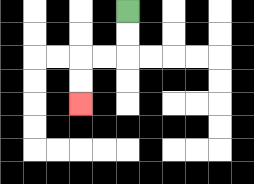{'start': '[5, 0]', 'end': '[3, 4]', 'path_directions': 'D,D,L,L,D,D', 'path_coordinates': '[[5, 0], [5, 1], [5, 2], [4, 2], [3, 2], [3, 3], [3, 4]]'}